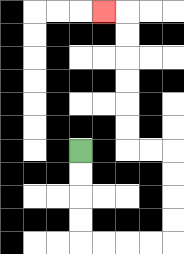{'start': '[3, 6]', 'end': '[4, 0]', 'path_directions': 'D,D,D,D,R,R,R,R,U,U,U,U,L,L,U,U,U,U,U,U,L', 'path_coordinates': '[[3, 6], [3, 7], [3, 8], [3, 9], [3, 10], [4, 10], [5, 10], [6, 10], [7, 10], [7, 9], [7, 8], [7, 7], [7, 6], [6, 6], [5, 6], [5, 5], [5, 4], [5, 3], [5, 2], [5, 1], [5, 0], [4, 0]]'}